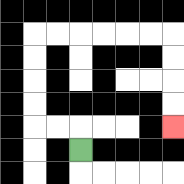{'start': '[3, 6]', 'end': '[7, 5]', 'path_directions': 'U,L,L,U,U,U,U,R,R,R,R,R,R,D,D,D,D', 'path_coordinates': '[[3, 6], [3, 5], [2, 5], [1, 5], [1, 4], [1, 3], [1, 2], [1, 1], [2, 1], [3, 1], [4, 1], [5, 1], [6, 1], [7, 1], [7, 2], [7, 3], [7, 4], [7, 5]]'}